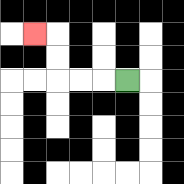{'start': '[5, 3]', 'end': '[1, 1]', 'path_directions': 'L,L,L,U,U,L', 'path_coordinates': '[[5, 3], [4, 3], [3, 3], [2, 3], [2, 2], [2, 1], [1, 1]]'}